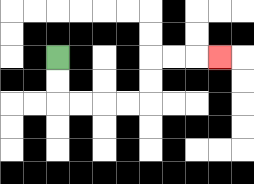{'start': '[2, 2]', 'end': '[9, 2]', 'path_directions': 'D,D,R,R,R,R,U,U,R,R,R', 'path_coordinates': '[[2, 2], [2, 3], [2, 4], [3, 4], [4, 4], [5, 4], [6, 4], [6, 3], [6, 2], [7, 2], [8, 2], [9, 2]]'}